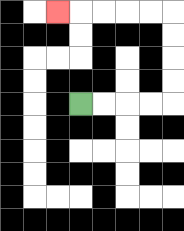{'start': '[3, 4]', 'end': '[2, 0]', 'path_directions': 'R,R,R,R,U,U,U,U,L,L,L,L,L', 'path_coordinates': '[[3, 4], [4, 4], [5, 4], [6, 4], [7, 4], [7, 3], [7, 2], [7, 1], [7, 0], [6, 0], [5, 0], [4, 0], [3, 0], [2, 0]]'}